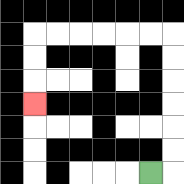{'start': '[6, 7]', 'end': '[1, 4]', 'path_directions': 'R,U,U,U,U,U,U,L,L,L,L,L,L,D,D,D', 'path_coordinates': '[[6, 7], [7, 7], [7, 6], [7, 5], [7, 4], [7, 3], [7, 2], [7, 1], [6, 1], [5, 1], [4, 1], [3, 1], [2, 1], [1, 1], [1, 2], [1, 3], [1, 4]]'}